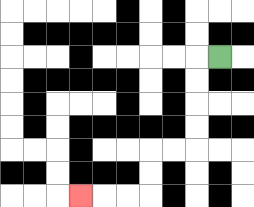{'start': '[9, 2]', 'end': '[3, 8]', 'path_directions': 'L,D,D,D,D,L,L,D,D,L,L,L', 'path_coordinates': '[[9, 2], [8, 2], [8, 3], [8, 4], [8, 5], [8, 6], [7, 6], [6, 6], [6, 7], [6, 8], [5, 8], [4, 8], [3, 8]]'}